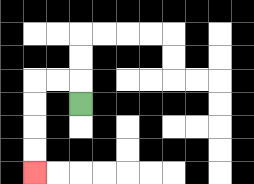{'start': '[3, 4]', 'end': '[1, 7]', 'path_directions': 'U,L,L,D,D,D,D', 'path_coordinates': '[[3, 4], [3, 3], [2, 3], [1, 3], [1, 4], [1, 5], [1, 6], [1, 7]]'}